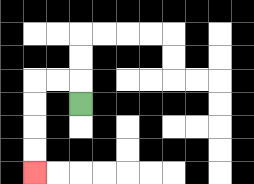{'start': '[3, 4]', 'end': '[1, 7]', 'path_directions': 'U,L,L,D,D,D,D', 'path_coordinates': '[[3, 4], [3, 3], [2, 3], [1, 3], [1, 4], [1, 5], [1, 6], [1, 7]]'}